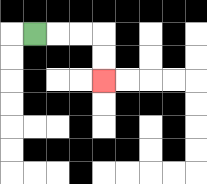{'start': '[1, 1]', 'end': '[4, 3]', 'path_directions': 'R,R,R,D,D', 'path_coordinates': '[[1, 1], [2, 1], [3, 1], [4, 1], [4, 2], [4, 3]]'}